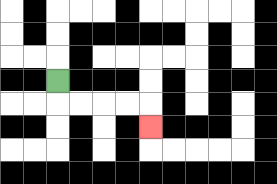{'start': '[2, 3]', 'end': '[6, 5]', 'path_directions': 'D,R,R,R,R,D', 'path_coordinates': '[[2, 3], [2, 4], [3, 4], [4, 4], [5, 4], [6, 4], [6, 5]]'}